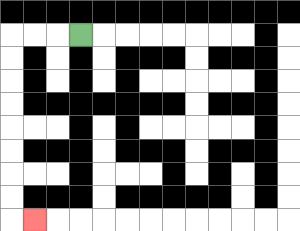{'start': '[3, 1]', 'end': '[1, 9]', 'path_directions': 'L,L,L,D,D,D,D,D,D,D,D,R', 'path_coordinates': '[[3, 1], [2, 1], [1, 1], [0, 1], [0, 2], [0, 3], [0, 4], [0, 5], [0, 6], [0, 7], [0, 8], [0, 9], [1, 9]]'}